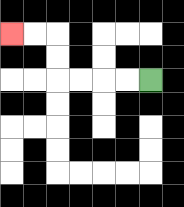{'start': '[6, 3]', 'end': '[0, 1]', 'path_directions': 'L,L,L,L,U,U,L,L', 'path_coordinates': '[[6, 3], [5, 3], [4, 3], [3, 3], [2, 3], [2, 2], [2, 1], [1, 1], [0, 1]]'}